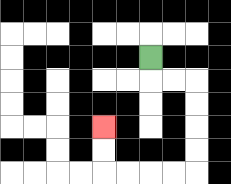{'start': '[6, 2]', 'end': '[4, 5]', 'path_directions': 'D,R,R,D,D,D,D,L,L,L,L,U,U', 'path_coordinates': '[[6, 2], [6, 3], [7, 3], [8, 3], [8, 4], [8, 5], [8, 6], [8, 7], [7, 7], [6, 7], [5, 7], [4, 7], [4, 6], [4, 5]]'}